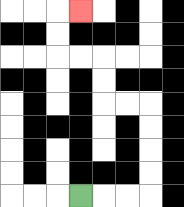{'start': '[3, 8]', 'end': '[3, 0]', 'path_directions': 'R,R,R,U,U,U,U,L,L,U,U,L,L,U,U,R', 'path_coordinates': '[[3, 8], [4, 8], [5, 8], [6, 8], [6, 7], [6, 6], [6, 5], [6, 4], [5, 4], [4, 4], [4, 3], [4, 2], [3, 2], [2, 2], [2, 1], [2, 0], [3, 0]]'}